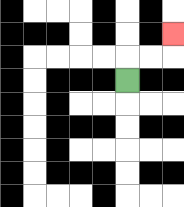{'start': '[5, 3]', 'end': '[7, 1]', 'path_directions': 'U,R,R,U', 'path_coordinates': '[[5, 3], [5, 2], [6, 2], [7, 2], [7, 1]]'}